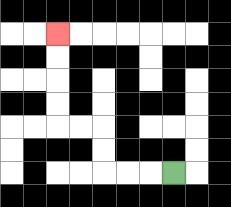{'start': '[7, 7]', 'end': '[2, 1]', 'path_directions': 'L,L,L,U,U,L,L,U,U,U,U', 'path_coordinates': '[[7, 7], [6, 7], [5, 7], [4, 7], [4, 6], [4, 5], [3, 5], [2, 5], [2, 4], [2, 3], [2, 2], [2, 1]]'}